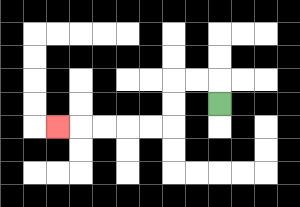{'start': '[9, 4]', 'end': '[2, 5]', 'path_directions': 'U,L,L,D,D,L,L,L,L,L', 'path_coordinates': '[[9, 4], [9, 3], [8, 3], [7, 3], [7, 4], [7, 5], [6, 5], [5, 5], [4, 5], [3, 5], [2, 5]]'}